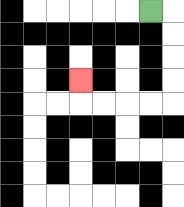{'start': '[6, 0]', 'end': '[3, 3]', 'path_directions': 'R,D,D,D,D,L,L,L,L,U', 'path_coordinates': '[[6, 0], [7, 0], [7, 1], [7, 2], [7, 3], [7, 4], [6, 4], [5, 4], [4, 4], [3, 4], [3, 3]]'}